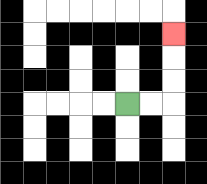{'start': '[5, 4]', 'end': '[7, 1]', 'path_directions': 'R,R,U,U,U', 'path_coordinates': '[[5, 4], [6, 4], [7, 4], [7, 3], [7, 2], [7, 1]]'}